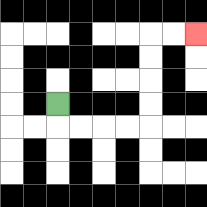{'start': '[2, 4]', 'end': '[8, 1]', 'path_directions': 'D,R,R,R,R,U,U,U,U,R,R', 'path_coordinates': '[[2, 4], [2, 5], [3, 5], [4, 5], [5, 5], [6, 5], [6, 4], [6, 3], [6, 2], [6, 1], [7, 1], [8, 1]]'}